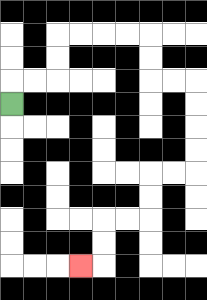{'start': '[0, 4]', 'end': '[3, 11]', 'path_directions': 'U,R,R,U,U,R,R,R,R,D,D,R,R,D,D,D,D,L,L,D,D,L,L,D,D,L', 'path_coordinates': '[[0, 4], [0, 3], [1, 3], [2, 3], [2, 2], [2, 1], [3, 1], [4, 1], [5, 1], [6, 1], [6, 2], [6, 3], [7, 3], [8, 3], [8, 4], [8, 5], [8, 6], [8, 7], [7, 7], [6, 7], [6, 8], [6, 9], [5, 9], [4, 9], [4, 10], [4, 11], [3, 11]]'}